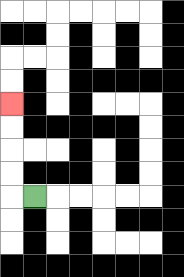{'start': '[1, 8]', 'end': '[0, 4]', 'path_directions': 'L,U,U,U,U', 'path_coordinates': '[[1, 8], [0, 8], [0, 7], [0, 6], [0, 5], [0, 4]]'}